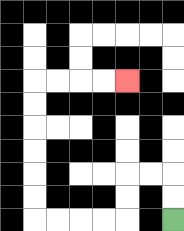{'start': '[7, 9]', 'end': '[5, 3]', 'path_directions': 'U,U,L,L,D,D,L,L,L,L,U,U,U,U,U,U,R,R,R,R', 'path_coordinates': '[[7, 9], [7, 8], [7, 7], [6, 7], [5, 7], [5, 8], [5, 9], [4, 9], [3, 9], [2, 9], [1, 9], [1, 8], [1, 7], [1, 6], [1, 5], [1, 4], [1, 3], [2, 3], [3, 3], [4, 3], [5, 3]]'}